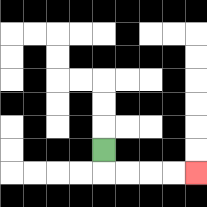{'start': '[4, 6]', 'end': '[8, 7]', 'path_directions': 'D,R,R,R,R', 'path_coordinates': '[[4, 6], [4, 7], [5, 7], [6, 7], [7, 7], [8, 7]]'}